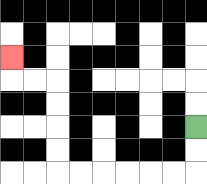{'start': '[8, 5]', 'end': '[0, 2]', 'path_directions': 'D,D,L,L,L,L,L,L,U,U,U,U,L,L,U', 'path_coordinates': '[[8, 5], [8, 6], [8, 7], [7, 7], [6, 7], [5, 7], [4, 7], [3, 7], [2, 7], [2, 6], [2, 5], [2, 4], [2, 3], [1, 3], [0, 3], [0, 2]]'}